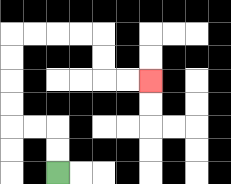{'start': '[2, 7]', 'end': '[6, 3]', 'path_directions': 'U,U,L,L,U,U,U,U,R,R,R,R,D,D,R,R', 'path_coordinates': '[[2, 7], [2, 6], [2, 5], [1, 5], [0, 5], [0, 4], [0, 3], [0, 2], [0, 1], [1, 1], [2, 1], [3, 1], [4, 1], [4, 2], [4, 3], [5, 3], [6, 3]]'}